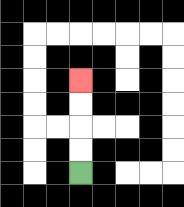{'start': '[3, 7]', 'end': '[3, 3]', 'path_directions': 'U,U,U,U', 'path_coordinates': '[[3, 7], [3, 6], [3, 5], [3, 4], [3, 3]]'}